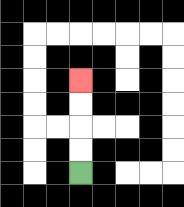{'start': '[3, 7]', 'end': '[3, 3]', 'path_directions': 'U,U,U,U', 'path_coordinates': '[[3, 7], [3, 6], [3, 5], [3, 4], [3, 3]]'}